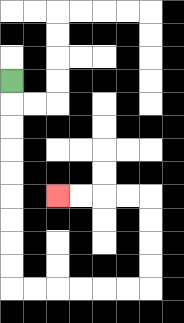{'start': '[0, 3]', 'end': '[2, 8]', 'path_directions': 'D,D,D,D,D,D,D,D,D,R,R,R,R,R,R,U,U,U,U,L,L,L,L', 'path_coordinates': '[[0, 3], [0, 4], [0, 5], [0, 6], [0, 7], [0, 8], [0, 9], [0, 10], [0, 11], [0, 12], [1, 12], [2, 12], [3, 12], [4, 12], [5, 12], [6, 12], [6, 11], [6, 10], [6, 9], [6, 8], [5, 8], [4, 8], [3, 8], [2, 8]]'}